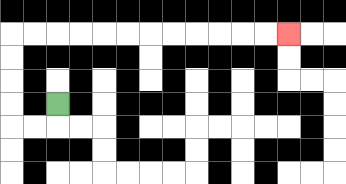{'start': '[2, 4]', 'end': '[12, 1]', 'path_directions': 'D,L,L,U,U,U,U,R,R,R,R,R,R,R,R,R,R,R,R', 'path_coordinates': '[[2, 4], [2, 5], [1, 5], [0, 5], [0, 4], [0, 3], [0, 2], [0, 1], [1, 1], [2, 1], [3, 1], [4, 1], [5, 1], [6, 1], [7, 1], [8, 1], [9, 1], [10, 1], [11, 1], [12, 1]]'}